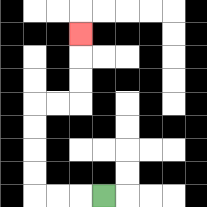{'start': '[4, 8]', 'end': '[3, 1]', 'path_directions': 'L,L,L,U,U,U,U,R,R,U,U,U', 'path_coordinates': '[[4, 8], [3, 8], [2, 8], [1, 8], [1, 7], [1, 6], [1, 5], [1, 4], [2, 4], [3, 4], [3, 3], [3, 2], [3, 1]]'}